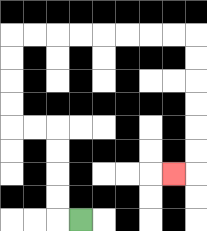{'start': '[3, 9]', 'end': '[7, 7]', 'path_directions': 'L,U,U,U,U,L,L,U,U,U,U,R,R,R,R,R,R,R,R,D,D,D,D,D,D,L', 'path_coordinates': '[[3, 9], [2, 9], [2, 8], [2, 7], [2, 6], [2, 5], [1, 5], [0, 5], [0, 4], [0, 3], [0, 2], [0, 1], [1, 1], [2, 1], [3, 1], [4, 1], [5, 1], [6, 1], [7, 1], [8, 1], [8, 2], [8, 3], [8, 4], [8, 5], [8, 6], [8, 7], [7, 7]]'}